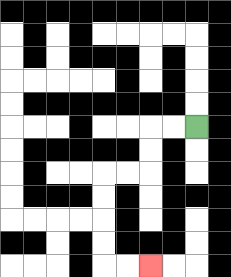{'start': '[8, 5]', 'end': '[6, 11]', 'path_directions': 'L,L,D,D,L,L,D,D,D,D,R,R', 'path_coordinates': '[[8, 5], [7, 5], [6, 5], [6, 6], [6, 7], [5, 7], [4, 7], [4, 8], [4, 9], [4, 10], [4, 11], [5, 11], [6, 11]]'}